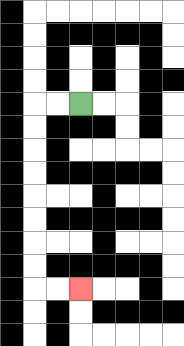{'start': '[3, 4]', 'end': '[3, 12]', 'path_directions': 'L,L,D,D,D,D,D,D,D,D,R,R', 'path_coordinates': '[[3, 4], [2, 4], [1, 4], [1, 5], [1, 6], [1, 7], [1, 8], [1, 9], [1, 10], [1, 11], [1, 12], [2, 12], [3, 12]]'}